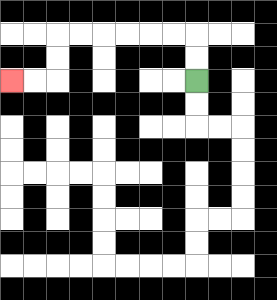{'start': '[8, 3]', 'end': '[0, 3]', 'path_directions': 'U,U,L,L,L,L,L,L,D,D,L,L', 'path_coordinates': '[[8, 3], [8, 2], [8, 1], [7, 1], [6, 1], [5, 1], [4, 1], [3, 1], [2, 1], [2, 2], [2, 3], [1, 3], [0, 3]]'}